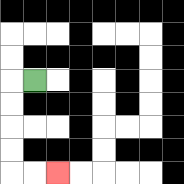{'start': '[1, 3]', 'end': '[2, 7]', 'path_directions': 'L,D,D,D,D,R,R', 'path_coordinates': '[[1, 3], [0, 3], [0, 4], [0, 5], [0, 6], [0, 7], [1, 7], [2, 7]]'}